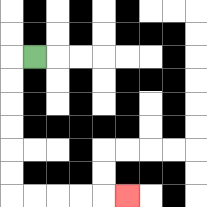{'start': '[1, 2]', 'end': '[5, 8]', 'path_directions': 'L,D,D,D,D,D,D,R,R,R,R,R', 'path_coordinates': '[[1, 2], [0, 2], [0, 3], [0, 4], [0, 5], [0, 6], [0, 7], [0, 8], [1, 8], [2, 8], [3, 8], [4, 8], [5, 8]]'}